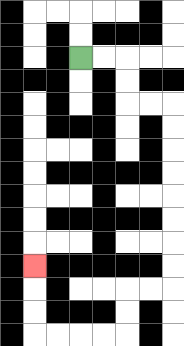{'start': '[3, 2]', 'end': '[1, 11]', 'path_directions': 'R,R,D,D,R,R,D,D,D,D,D,D,D,D,L,L,D,D,L,L,L,L,U,U,U', 'path_coordinates': '[[3, 2], [4, 2], [5, 2], [5, 3], [5, 4], [6, 4], [7, 4], [7, 5], [7, 6], [7, 7], [7, 8], [7, 9], [7, 10], [7, 11], [7, 12], [6, 12], [5, 12], [5, 13], [5, 14], [4, 14], [3, 14], [2, 14], [1, 14], [1, 13], [1, 12], [1, 11]]'}